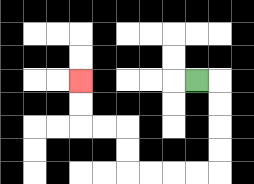{'start': '[8, 3]', 'end': '[3, 3]', 'path_directions': 'R,D,D,D,D,L,L,L,L,U,U,L,L,U,U', 'path_coordinates': '[[8, 3], [9, 3], [9, 4], [9, 5], [9, 6], [9, 7], [8, 7], [7, 7], [6, 7], [5, 7], [5, 6], [5, 5], [4, 5], [3, 5], [3, 4], [3, 3]]'}